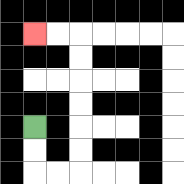{'start': '[1, 5]', 'end': '[1, 1]', 'path_directions': 'D,D,R,R,U,U,U,U,U,U,L,L', 'path_coordinates': '[[1, 5], [1, 6], [1, 7], [2, 7], [3, 7], [3, 6], [3, 5], [3, 4], [3, 3], [3, 2], [3, 1], [2, 1], [1, 1]]'}